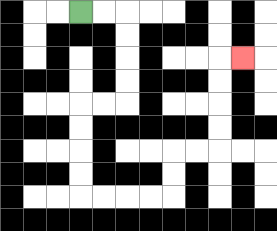{'start': '[3, 0]', 'end': '[10, 2]', 'path_directions': 'R,R,D,D,D,D,L,L,D,D,D,D,R,R,R,R,U,U,R,R,U,U,U,U,R', 'path_coordinates': '[[3, 0], [4, 0], [5, 0], [5, 1], [5, 2], [5, 3], [5, 4], [4, 4], [3, 4], [3, 5], [3, 6], [3, 7], [3, 8], [4, 8], [5, 8], [6, 8], [7, 8], [7, 7], [7, 6], [8, 6], [9, 6], [9, 5], [9, 4], [9, 3], [9, 2], [10, 2]]'}